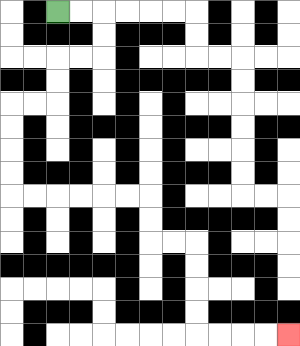{'start': '[2, 0]', 'end': '[12, 14]', 'path_directions': 'R,R,D,D,L,L,D,D,L,L,D,D,D,D,R,R,R,R,R,R,D,D,R,R,D,D,D,D,R,R,R,R', 'path_coordinates': '[[2, 0], [3, 0], [4, 0], [4, 1], [4, 2], [3, 2], [2, 2], [2, 3], [2, 4], [1, 4], [0, 4], [0, 5], [0, 6], [0, 7], [0, 8], [1, 8], [2, 8], [3, 8], [4, 8], [5, 8], [6, 8], [6, 9], [6, 10], [7, 10], [8, 10], [8, 11], [8, 12], [8, 13], [8, 14], [9, 14], [10, 14], [11, 14], [12, 14]]'}